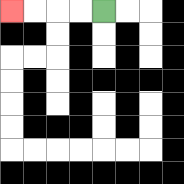{'start': '[4, 0]', 'end': '[0, 0]', 'path_directions': 'L,L,L,L', 'path_coordinates': '[[4, 0], [3, 0], [2, 0], [1, 0], [0, 0]]'}